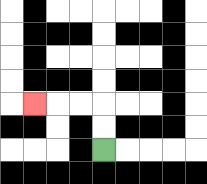{'start': '[4, 6]', 'end': '[1, 4]', 'path_directions': 'U,U,L,L,L', 'path_coordinates': '[[4, 6], [4, 5], [4, 4], [3, 4], [2, 4], [1, 4]]'}